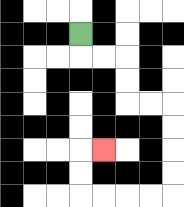{'start': '[3, 1]', 'end': '[4, 6]', 'path_directions': 'D,R,R,D,D,R,R,D,D,D,D,L,L,L,L,U,U,R', 'path_coordinates': '[[3, 1], [3, 2], [4, 2], [5, 2], [5, 3], [5, 4], [6, 4], [7, 4], [7, 5], [7, 6], [7, 7], [7, 8], [6, 8], [5, 8], [4, 8], [3, 8], [3, 7], [3, 6], [4, 6]]'}